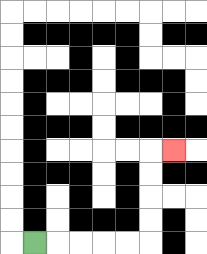{'start': '[1, 10]', 'end': '[7, 6]', 'path_directions': 'R,R,R,R,R,U,U,U,U,R', 'path_coordinates': '[[1, 10], [2, 10], [3, 10], [4, 10], [5, 10], [6, 10], [6, 9], [6, 8], [6, 7], [6, 6], [7, 6]]'}